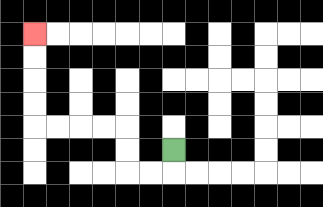{'start': '[7, 6]', 'end': '[1, 1]', 'path_directions': 'D,L,L,U,U,L,L,L,L,U,U,U,U', 'path_coordinates': '[[7, 6], [7, 7], [6, 7], [5, 7], [5, 6], [5, 5], [4, 5], [3, 5], [2, 5], [1, 5], [1, 4], [1, 3], [1, 2], [1, 1]]'}